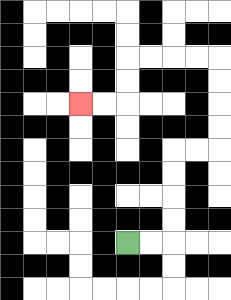{'start': '[5, 10]', 'end': '[3, 4]', 'path_directions': 'R,R,U,U,U,U,R,R,U,U,U,U,L,L,L,L,D,D,L,L', 'path_coordinates': '[[5, 10], [6, 10], [7, 10], [7, 9], [7, 8], [7, 7], [7, 6], [8, 6], [9, 6], [9, 5], [9, 4], [9, 3], [9, 2], [8, 2], [7, 2], [6, 2], [5, 2], [5, 3], [5, 4], [4, 4], [3, 4]]'}